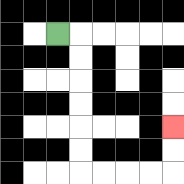{'start': '[2, 1]', 'end': '[7, 5]', 'path_directions': 'R,D,D,D,D,D,D,R,R,R,R,U,U', 'path_coordinates': '[[2, 1], [3, 1], [3, 2], [3, 3], [3, 4], [3, 5], [3, 6], [3, 7], [4, 7], [5, 7], [6, 7], [7, 7], [7, 6], [7, 5]]'}